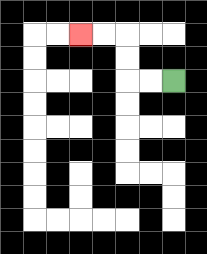{'start': '[7, 3]', 'end': '[3, 1]', 'path_directions': 'L,L,U,U,L,L', 'path_coordinates': '[[7, 3], [6, 3], [5, 3], [5, 2], [5, 1], [4, 1], [3, 1]]'}